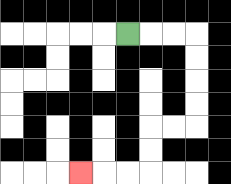{'start': '[5, 1]', 'end': '[3, 7]', 'path_directions': 'R,R,R,D,D,D,D,L,L,D,D,L,L,L', 'path_coordinates': '[[5, 1], [6, 1], [7, 1], [8, 1], [8, 2], [8, 3], [8, 4], [8, 5], [7, 5], [6, 5], [6, 6], [6, 7], [5, 7], [4, 7], [3, 7]]'}